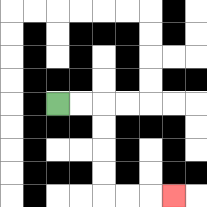{'start': '[2, 4]', 'end': '[7, 8]', 'path_directions': 'R,R,D,D,D,D,R,R,R', 'path_coordinates': '[[2, 4], [3, 4], [4, 4], [4, 5], [4, 6], [4, 7], [4, 8], [5, 8], [6, 8], [7, 8]]'}